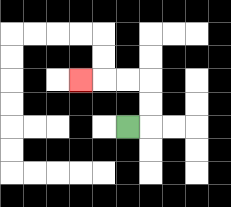{'start': '[5, 5]', 'end': '[3, 3]', 'path_directions': 'R,U,U,L,L,L', 'path_coordinates': '[[5, 5], [6, 5], [6, 4], [6, 3], [5, 3], [4, 3], [3, 3]]'}